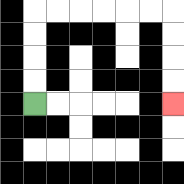{'start': '[1, 4]', 'end': '[7, 4]', 'path_directions': 'U,U,U,U,R,R,R,R,R,R,D,D,D,D', 'path_coordinates': '[[1, 4], [1, 3], [1, 2], [1, 1], [1, 0], [2, 0], [3, 0], [4, 0], [5, 0], [6, 0], [7, 0], [7, 1], [7, 2], [7, 3], [7, 4]]'}